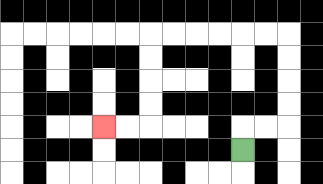{'start': '[10, 6]', 'end': '[4, 5]', 'path_directions': 'U,R,R,U,U,U,U,L,L,L,L,L,L,D,D,D,D,L,L', 'path_coordinates': '[[10, 6], [10, 5], [11, 5], [12, 5], [12, 4], [12, 3], [12, 2], [12, 1], [11, 1], [10, 1], [9, 1], [8, 1], [7, 1], [6, 1], [6, 2], [6, 3], [6, 4], [6, 5], [5, 5], [4, 5]]'}